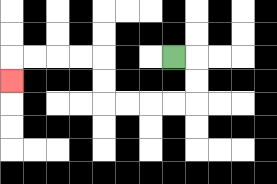{'start': '[7, 2]', 'end': '[0, 3]', 'path_directions': 'R,D,D,L,L,L,L,U,U,L,L,L,L,D', 'path_coordinates': '[[7, 2], [8, 2], [8, 3], [8, 4], [7, 4], [6, 4], [5, 4], [4, 4], [4, 3], [4, 2], [3, 2], [2, 2], [1, 2], [0, 2], [0, 3]]'}